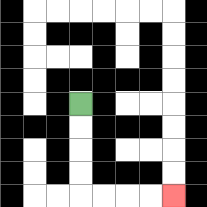{'start': '[3, 4]', 'end': '[7, 8]', 'path_directions': 'D,D,D,D,R,R,R,R', 'path_coordinates': '[[3, 4], [3, 5], [3, 6], [3, 7], [3, 8], [4, 8], [5, 8], [6, 8], [7, 8]]'}